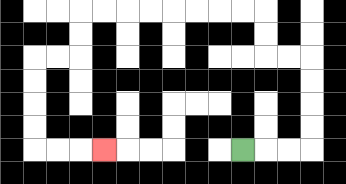{'start': '[10, 6]', 'end': '[4, 6]', 'path_directions': 'R,R,R,U,U,U,U,L,L,U,U,L,L,L,L,L,L,L,L,D,D,L,L,D,D,D,D,R,R,R', 'path_coordinates': '[[10, 6], [11, 6], [12, 6], [13, 6], [13, 5], [13, 4], [13, 3], [13, 2], [12, 2], [11, 2], [11, 1], [11, 0], [10, 0], [9, 0], [8, 0], [7, 0], [6, 0], [5, 0], [4, 0], [3, 0], [3, 1], [3, 2], [2, 2], [1, 2], [1, 3], [1, 4], [1, 5], [1, 6], [2, 6], [3, 6], [4, 6]]'}